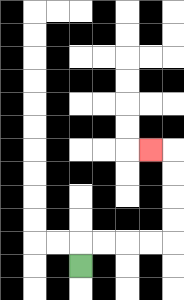{'start': '[3, 11]', 'end': '[6, 6]', 'path_directions': 'U,R,R,R,R,U,U,U,U,L', 'path_coordinates': '[[3, 11], [3, 10], [4, 10], [5, 10], [6, 10], [7, 10], [7, 9], [7, 8], [7, 7], [7, 6], [6, 6]]'}